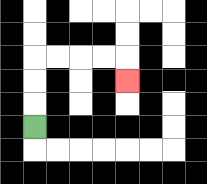{'start': '[1, 5]', 'end': '[5, 3]', 'path_directions': 'U,U,U,R,R,R,R,D', 'path_coordinates': '[[1, 5], [1, 4], [1, 3], [1, 2], [2, 2], [3, 2], [4, 2], [5, 2], [5, 3]]'}